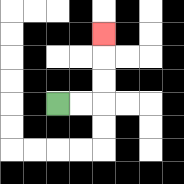{'start': '[2, 4]', 'end': '[4, 1]', 'path_directions': 'R,R,U,U,U', 'path_coordinates': '[[2, 4], [3, 4], [4, 4], [4, 3], [4, 2], [4, 1]]'}